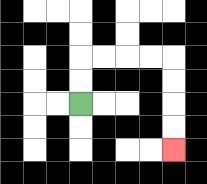{'start': '[3, 4]', 'end': '[7, 6]', 'path_directions': 'U,U,R,R,R,R,D,D,D,D', 'path_coordinates': '[[3, 4], [3, 3], [3, 2], [4, 2], [5, 2], [6, 2], [7, 2], [7, 3], [7, 4], [7, 5], [7, 6]]'}